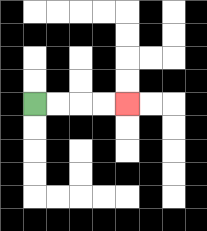{'start': '[1, 4]', 'end': '[5, 4]', 'path_directions': 'R,R,R,R', 'path_coordinates': '[[1, 4], [2, 4], [3, 4], [4, 4], [5, 4]]'}